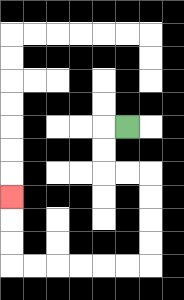{'start': '[5, 5]', 'end': '[0, 8]', 'path_directions': 'L,D,D,R,R,D,D,D,D,L,L,L,L,L,L,U,U,U', 'path_coordinates': '[[5, 5], [4, 5], [4, 6], [4, 7], [5, 7], [6, 7], [6, 8], [6, 9], [6, 10], [6, 11], [5, 11], [4, 11], [3, 11], [2, 11], [1, 11], [0, 11], [0, 10], [0, 9], [0, 8]]'}